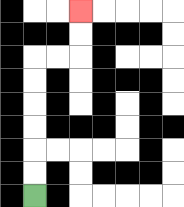{'start': '[1, 8]', 'end': '[3, 0]', 'path_directions': 'U,U,U,U,U,U,R,R,U,U', 'path_coordinates': '[[1, 8], [1, 7], [1, 6], [1, 5], [1, 4], [1, 3], [1, 2], [2, 2], [3, 2], [3, 1], [3, 0]]'}